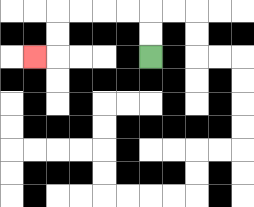{'start': '[6, 2]', 'end': '[1, 2]', 'path_directions': 'U,U,L,L,L,L,D,D,L', 'path_coordinates': '[[6, 2], [6, 1], [6, 0], [5, 0], [4, 0], [3, 0], [2, 0], [2, 1], [2, 2], [1, 2]]'}